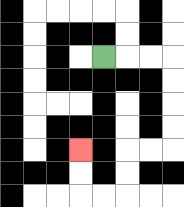{'start': '[4, 2]', 'end': '[3, 6]', 'path_directions': 'R,R,R,D,D,D,D,L,L,D,D,L,L,U,U', 'path_coordinates': '[[4, 2], [5, 2], [6, 2], [7, 2], [7, 3], [7, 4], [7, 5], [7, 6], [6, 6], [5, 6], [5, 7], [5, 8], [4, 8], [3, 8], [3, 7], [3, 6]]'}